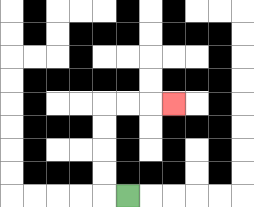{'start': '[5, 8]', 'end': '[7, 4]', 'path_directions': 'L,U,U,U,U,R,R,R', 'path_coordinates': '[[5, 8], [4, 8], [4, 7], [4, 6], [4, 5], [4, 4], [5, 4], [6, 4], [7, 4]]'}